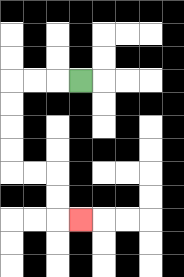{'start': '[3, 3]', 'end': '[3, 9]', 'path_directions': 'L,L,L,D,D,D,D,R,R,D,D,R', 'path_coordinates': '[[3, 3], [2, 3], [1, 3], [0, 3], [0, 4], [0, 5], [0, 6], [0, 7], [1, 7], [2, 7], [2, 8], [2, 9], [3, 9]]'}